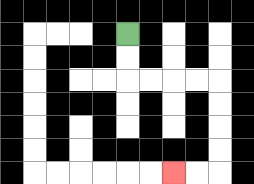{'start': '[5, 1]', 'end': '[7, 7]', 'path_directions': 'D,D,R,R,R,R,D,D,D,D,L,L', 'path_coordinates': '[[5, 1], [5, 2], [5, 3], [6, 3], [7, 3], [8, 3], [9, 3], [9, 4], [9, 5], [9, 6], [9, 7], [8, 7], [7, 7]]'}